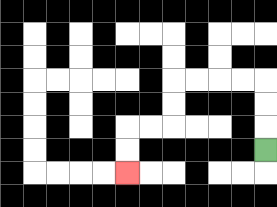{'start': '[11, 6]', 'end': '[5, 7]', 'path_directions': 'U,U,U,L,L,L,L,D,D,L,L,D,D', 'path_coordinates': '[[11, 6], [11, 5], [11, 4], [11, 3], [10, 3], [9, 3], [8, 3], [7, 3], [7, 4], [7, 5], [6, 5], [5, 5], [5, 6], [5, 7]]'}